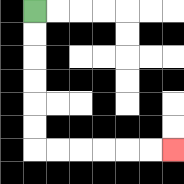{'start': '[1, 0]', 'end': '[7, 6]', 'path_directions': 'D,D,D,D,D,D,R,R,R,R,R,R', 'path_coordinates': '[[1, 0], [1, 1], [1, 2], [1, 3], [1, 4], [1, 5], [1, 6], [2, 6], [3, 6], [4, 6], [5, 6], [6, 6], [7, 6]]'}